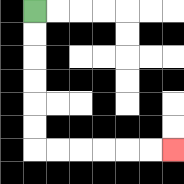{'start': '[1, 0]', 'end': '[7, 6]', 'path_directions': 'D,D,D,D,D,D,R,R,R,R,R,R', 'path_coordinates': '[[1, 0], [1, 1], [1, 2], [1, 3], [1, 4], [1, 5], [1, 6], [2, 6], [3, 6], [4, 6], [5, 6], [6, 6], [7, 6]]'}